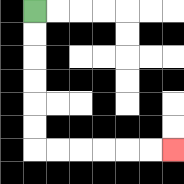{'start': '[1, 0]', 'end': '[7, 6]', 'path_directions': 'D,D,D,D,D,D,R,R,R,R,R,R', 'path_coordinates': '[[1, 0], [1, 1], [1, 2], [1, 3], [1, 4], [1, 5], [1, 6], [2, 6], [3, 6], [4, 6], [5, 6], [6, 6], [7, 6]]'}